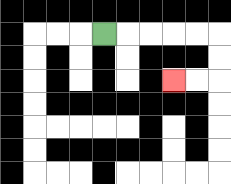{'start': '[4, 1]', 'end': '[7, 3]', 'path_directions': 'R,R,R,R,R,D,D,L,L', 'path_coordinates': '[[4, 1], [5, 1], [6, 1], [7, 1], [8, 1], [9, 1], [9, 2], [9, 3], [8, 3], [7, 3]]'}